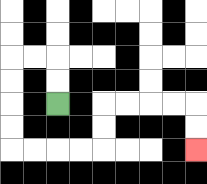{'start': '[2, 4]', 'end': '[8, 6]', 'path_directions': 'U,U,L,L,D,D,D,D,R,R,R,R,U,U,R,R,R,R,D,D', 'path_coordinates': '[[2, 4], [2, 3], [2, 2], [1, 2], [0, 2], [0, 3], [0, 4], [0, 5], [0, 6], [1, 6], [2, 6], [3, 6], [4, 6], [4, 5], [4, 4], [5, 4], [6, 4], [7, 4], [8, 4], [8, 5], [8, 6]]'}